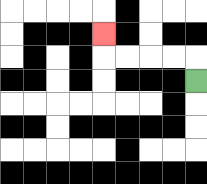{'start': '[8, 3]', 'end': '[4, 1]', 'path_directions': 'U,L,L,L,L,U', 'path_coordinates': '[[8, 3], [8, 2], [7, 2], [6, 2], [5, 2], [4, 2], [4, 1]]'}